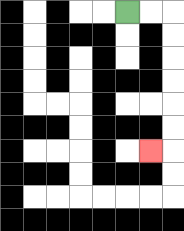{'start': '[5, 0]', 'end': '[6, 6]', 'path_directions': 'R,R,D,D,D,D,D,D,L', 'path_coordinates': '[[5, 0], [6, 0], [7, 0], [7, 1], [7, 2], [7, 3], [7, 4], [7, 5], [7, 6], [6, 6]]'}